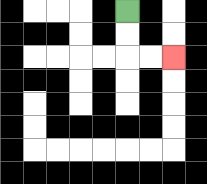{'start': '[5, 0]', 'end': '[7, 2]', 'path_directions': 'D,D,R,R', 'path_coordinates': '[[5, 0], [5, 1], [5, 2], [6, 2], [7, 2]]'}